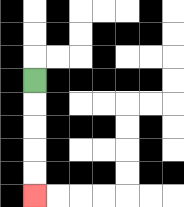{'start': '[1, 3]', 'end': '[1, 8]', 'path_directions': 'D,D,D,D,D', 'path_coordinates': '[[1, 3], [1, 4], [1, 5], [1, 6], [1, 7], [1, 8]]'}